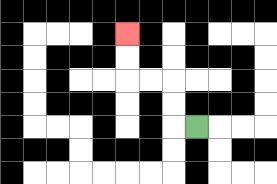{'start': '[8, 5]', 'end': '[5, 1]', 'path_directions': 'L,U,U,L,L,U,U', 'path_coordinates': '[[8, 5], [7, 5], [7, 4], [7, 3], [6, 3], [5, 3], [5, 2], [5, 1]]'}